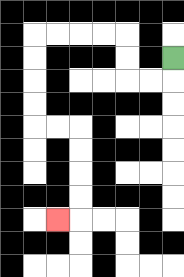{'start': '[7, 2]', 'end': '[2, 9]', 'path_directions': 'D,L,L,U,U,L,L,L,L,D,D,D,D,R,R,D,D,D,D,L', 'path_coordinates': '[[7, 2], [7, 3], [6, 3], [5, 3], [5, 2], [5, 1], [4, 1], [3, 1], [2, 1], [1, 1], [1, 2], [1, 3], [1, 4], [1, 5], [2, 5], [3, 5], [3, 6], [3, 7], [3, 8], [3, 9], [2, 9]]'}